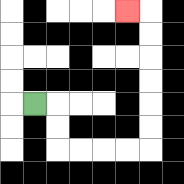{'start': '[1, 4]', 'end': '[5, 0]', 'path_directions': 'R,D,D,R,R,R,R,U,U,U,U,U,U,L', 'path_coordinates': '[[1, 4], [2, 4], [2, 5], [2, 6], [3, 6], [4, 6], [5, 6], [6, 6], [6, 5], [6, 4], [6, 3], [6, 2], [6, 1], [6, 0], [5, 0]]'}